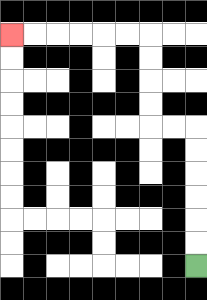{'start': '[8, 11]', 'end': '[0, 1]', 'path_directions': 'U,U,U,U,U,U,L,L,U,U,U,U,L,L,L,L,L,L', 'path_coordinates': '[[8, 11], [8, 10], [8, 9], [8, 8], [8, 7], [8, 6], [8, 5], [7, 5], [6, 5], [6, 4], [6, 3], [6, 2], [6, 1], [5, 1], [4, 1], [3, 1], [2, 1], [1, 1], [0, 1]]'}